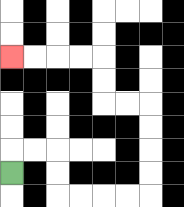{'start': '[0, 7]', 'end': '[0, 2]', 'path_directions': 'U,R,R,D,D,R,R,R,R,U,U,U,U,L,L,U,U,L,L,L,L', 'path_coordinates': '[[0, 7], [0, 6], [1, 6], [2, 6], [2, 7], [2, 8], [3, 8], [4, 8], [5, 8], [6, 8], [6, 7], [6, 6], [6, 5], [6, 4], [5, 4], [4, 4], [4, 3], [4, 2], [3, 2], [2, 2], [1, 2], [0, 2]]'}